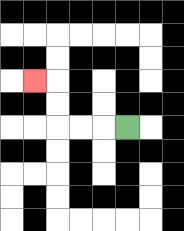{'start': '[5, 5]', 'end': '[1, 3]', 'path_directions': 'L,L,L,U,U,L', 'path_coordinates': '[[5, 5], [4, 5], [3, 5], [2, 5], [2, 4], [2, 3], [1, 3]]'}